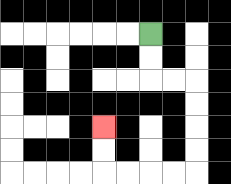{'start': '[6, 1]', 'end': '[4, 5]', 'path_directions': 'D,D,R,R,D,D,D,D,L,L,L,L,U,U', 'path_coordinates': '[[6, 1], [6, 2], [6, 3], [7, 3], [8, 3], [8, 4], [8, 5], [8, 6], [8, 7], [7, 7], [6, 7], [5, 7], [4, 7], [4, 6], [4, 5]]'}